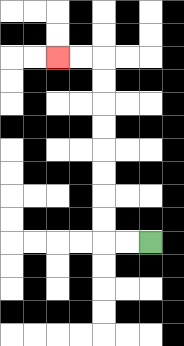{'start': '[6, 10]', 'end': '[2, 2]', 'path_directions': 'L,L,U,U,U,U,U,U,U,U,L,L', 'path_coordinates': '[[6, 10], [5, 10], [4, 10], [4, 9], [4, 8], [4, 7], [4, 6], [4, 5], [4, 4], [4, 3], [4, 2], [3, 2], [2, 2]]'}